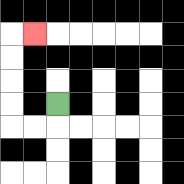{'start': '[2, 4]', 'end': '[1, 1]', 'path_directions': 'D,L,L,U,U,U,U,R', 'path_coordinates': '[[2, 4], [2, 5], [1, 5], [0, 5], [0, 4], [0, 3], [0, 2], [0, 1], [1, 1]]'}